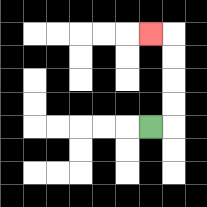{'start': '[6, 5]', 'end': '[6, 1]', 'path_directions': 'R,U,U,U,U,L', 'path_coordinates': '[[6, 5], [7, 5], [7, 4], [7, 3], [7, 2], [7, 1], [6, 1]]'}